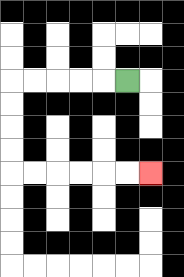{'start': '[5, 3]', 'end': '[6, 7]', 'path_directions': 'L,L,L,L,L,D,D,D,D,R,R,R,R,R,R', 'path_coordinates': '[[5, 3], [4, 3], [3, 3], [2, 3], [1, 3], [0, 3], [0, 4], [0, 5], [0, 6], [0, 7], [1, 7], [2, 7], [3, 7], [4, 7], [5, 7], [6, 7]]'}